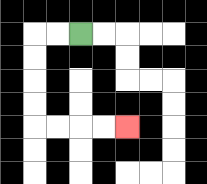{'start': '[3, 1]', 'end': '[5, 5]', 'path_directions': 'L,L,D,D,D,D,R,R,R,R', 'path_coordinates': '[[3, 1], [2, 1], [1, 1], [1, 2], [1, 3], [1, 4], [1, 5], [2, 5], [3, 5], [4, 5], [5, 5]]'}